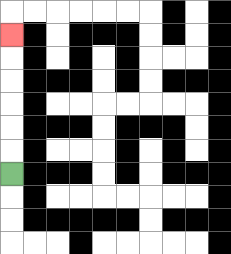{'start': '[0, 7]', 'end': '[0, 1]', 'path_directions': 'U,U,U,U,U,U', 'path_coordinates': '[[0, 7], [0, 6], [0, 5], [0, 4], [0, 3], [0, 2], [0, 1]]'}